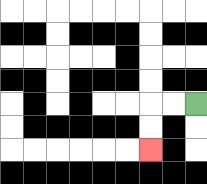{'start': '[8, 4]', 'end': '[6, 6]', 'path_directions': 'L,L,D,D', 'path_coordinates': '[[8, 4], [7, 4], [6, 4], [6, 5], [6, 6]]'}